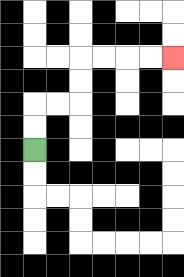{'start': '[1, 6]', 'end': '[7, 2]', 'path_directions': 'U,U,R,R,U,U,R,R,R,R', 'path_coordinates': '[[1, 6], [1, 5], [1, 4], [2, 4], [3, 4], [3, 3], [3, 2], [4, 2], [5, 2], [6, 2], [7, 2]]'}